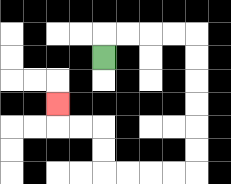{'start': '[4, 2]', 'end': '[2, 4]', 'path_directions': 'U,R,R,R,R,D,D,D,D,D,D,L,L,L,L,U,U,L,L,U', 'path_coordinates': '[[4, 2], [4, 1], [5, 1], [6, 1], [7, 1], [8, 1], [8, 2], [8, 3], [8, 4], [8, 5], [8, 6], [8, 7], [7, 7], [6, 7], [5, 7], [4, 7], [4, 6], [4, 5], [3, 5], [2, 5], [2, 4]]'}